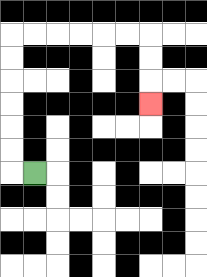{'start': '[1, 7]', 'end': '[6, 4]', 'path_directions': 'L,U,U,U,U,U,U,R,R,R,R,R,R,D,D,D', 'path_coordinates': '[[1, 7], [0, 7], [0, 6], [0, 5], [0, 4], [0, 3], [0, 2], [0, 1], [1, 1], [2, 1], [3, 1], [4, 1], [5, 1], [6, 1], [6, 2], [6, 3], [6, 4]]'}